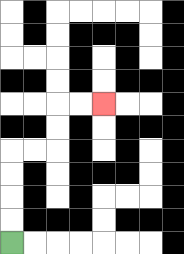{'start': '[0, 10]', 'end': '[4, 4]', 'path_directions': 'U,U,U,U,R,R,U,U,R,R', 'path_coordinates': '[[0, 10], [0, 9], [0, 8], [0, 7], [0, 6], [1, 6], [2, 6], [2, 5], [2, 4], [3, 4], [4, 4]]'}